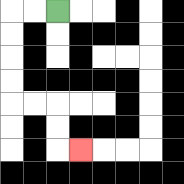{'start': '[2, 0]', 'end': '[3, 6]', 'path_directions': 'L,L,D,D,D,D,R,R,D,D,R', 'path_coordinates': '[[2, 0], [1, 0], [0, 0], [0, 1], [0, 2], [0, 3], [0, 4], [1, 4], [2, 4], [2, 5], [2, 6], [3, 6]]'}